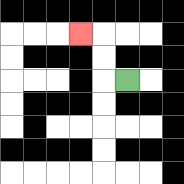{'start': '[5, 3]', 'end': '[3, 1]', 'path_directions': 'L,U,U,L', 'path_coordinates': '[[5, 3], [4, 3], [4, 2], [4, 1], [3, 1]]'}